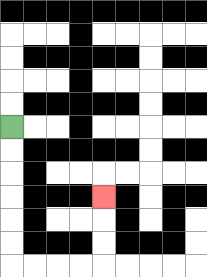{'start': '[0, 5]', 'end': '[4, 8]', 'path_directions': 'D,D,D,D,D,D,R,R,R,R,U,U,U', 'path_coordinates': '[[0, 5], [0, 6], [0, 7], [0, 8], [0, 9], [0, 10], [0, 11], [1, 11], [2, 11], [3, 11], [4, 11], [4, 10], [4, 9], [4, 8]]'}